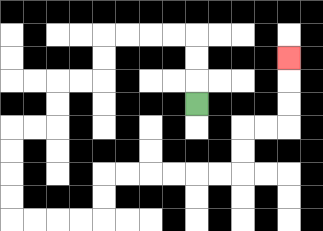{'start': '[8, 4]', 'end': '[12, 2]', 'path_directions': 'U,U,U,L,L,L,L,D,D,L,L,D,D,L,L,D,D,D,D,R,R,R,R,U,U,R,R,R,R,R,R,U,U,R,R,U,U,U', 'path_coordinates': '[[8, 4], [8, 3], [8, 2], [8, 1], [7, 1], [6, 1], [5, 1], [4, 1], [4, 2], [4, 3], [3, 3], [2, 3], [2, 4], [2, 5], [1, 5], [0, 5], [0, 6], [0, 7], [0, 8], [0, 9], [1, 9], [2, 9], [3, 9], [4, 9], [4, 8], [4, 7], [5, 7], [6, 7], [7, 7], [8, 7], [9, 7], [10, 7], [10, 6], [10, 5], [11, 5], [12, 5], [12, 4], [12, 3], [12, 2]]'}